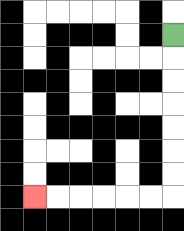{'start': '[7, 1]', 'end': '[1, 8]', 'path_directions': 'D,D,D,D,D,D,D,L,L,L,L,L,L', 'path_coordinates': '[[7, 1], [7, 2], [7, 3], [7, 4], [7, 5], [7, 6], [7, 7], [7, 8], [6, 8], [5, 8], [4, 8], [3, 8], [2, 8], [1, 8]]'}